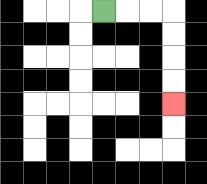{'start': '[4, 0]', 'end': '[7, 4]', 'path_directions': 'R,R,R,D,D,D,D', 'path_coordinates': '[[4, 0], [5, 0], [6, 0], [7, 0], [7, 1], [7, 2], [7, 3], [7, 4]]'}